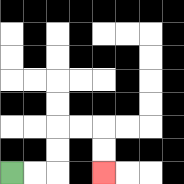{'start': '[0, 7]', 'end': '[4, 7]', 'path_directions': 'R,R,U,U,R,R,D,D', 'path_coordinates': '[[0, 7], [1, 7], [2, 7], [2, 6], [2, 5], [3, 5], [4, 5], [4, 6], [4, 7]]'}